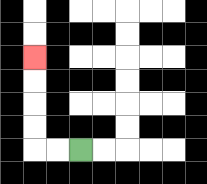{'start': '[3, 6]', 'end': '[1, 2]', 'path_directions': 'L,L,U,U,U,U', 'path_coordinates': '[[3, 6], [2, 6], [1, 6], [1, 5], [1, 4], [1, 3], [1, 2]]'}